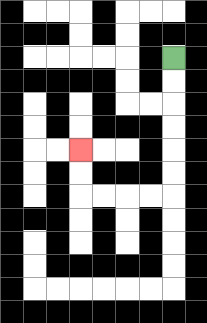{'start': '[7, 2]', 'end': '[3, 6]', 'path_directions': 'D,D,D,D,D,D,L,L,L,L,U,U', 'path_coordinates': '[[7, 2], [7, 3], [7, 4], [7, 5], [7, 6], [7, 7], [7, 8], [6, 8], [5, 8], [4, 8], [3, 8], [3, 7], [3, 6]]'}